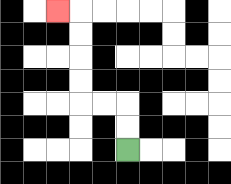{'start': '[5, 6]', 'end': '[2, 0]', 'path_directions': 'U,U,L,L,U,U,U,U,L', 'path_coordinates': '[[5, 6], [5, 5], [5, 4], [4, 4], [3, 4], [3, 3], [3, 2], [3, 1], [3, 0], [2, 0]]'}